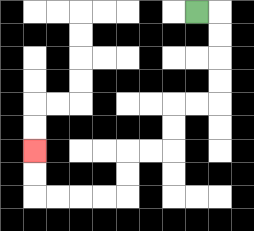{'start': '[8, 0]', 'end': '[1, 6]', 'path_directions': 'R,D,D,D,D,L,L,D,D,L,L,D,D,L,L,L,L,U,U', 'path_coordinates': '[[8, 0], [9, 0], [9, 1], [9, 2], [9, 3], [9, 4], [8, 4], [7, 4], [7, 5], [7, 6], [6, 6], [5, 6], [5, 7], [5, 8], [4, 8], [3, 8], [2, 8], [1, 8], [1, 7], [1, 6]]'}